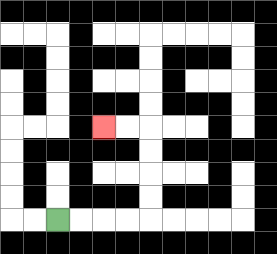{'start': '[2, 9]', 'end': '[4, 5]', 'path_directions': 'R,R,R,R,U,U,U,U,L,L', 'path_coordinates': '[[2, 9], [3, 9], [4, 9], [5, 9], [6, 9], [6, 8], [6, 7], [6, 6], [6, 5], [5, 5], [4, 5]]'}